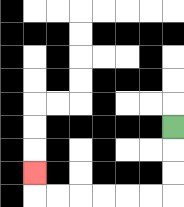{'start': '[7, 5]', 'end': '[1, 7]', 'path_directions': 'D,D,D,L,L,L,L,L,L,U', 'path_coordinates': '[[7, 5], [7, 6], [7, 7], [7, 8], [6, 8], [5, 8], [4, 8], [3, 8], [2, 8], [1, 8], [1, 7]]'}